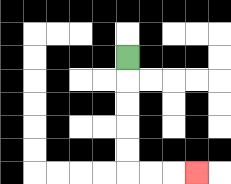{'start': '[5, 2]', 'end': '[8, 7]', 'path_directions': 'D,D,D,D,D,R,R,R', 'path_coordinates': '[[5, 2], [5, 3], [5, 4], [5, 5], [5, 6], [5, 7], [6, 7], [7, 7], [8, 7]]'}